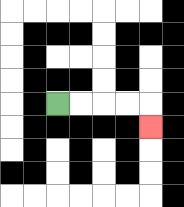{'start': '[2, 4]', 'end': '[6, 5]', 'path_directions': 'R,R,R,R,D', 'path_coordinates': '[[2, 4], [3, 4], [4, 4], [5, 4], [6, 4], [6, 5]]'}